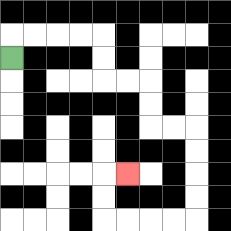{'start': '[0, 2]', 'end': '[5, 7]', 'path_directions': 'U,R,R,R,R,D,D,R,R,D,D,R,R,D,D,D,D,L,L,L,L,U,U,R', 'path_coordinates': '[[0, 2], [0, 1], [1, 1], [2, 1], [3, 1], [4, 1], [4, 2], [4, 3], [5, 3], [6, 3], [6, 4], [6, 5], [7, 5], [8, 5], [8, 6], [8, 7], [8, 8], [8, 9], [7, 9], [6, 9], [5, 9], [4, 9], [4, 8], [4, 7], [5, 7]]'}